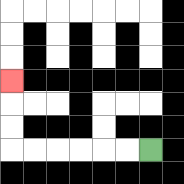{'start': '[6, 6]', 'end': '[0, 3]', 'path_directions': 'L,L,L,L,L,L,U,U,U', 'path_coordinates': '[[6, 6], [5, 6], [4, 6], [3, 6], [2, 6], [1, 6], [0, 6], [0, 5], [0, 4], [0, 3]]'}